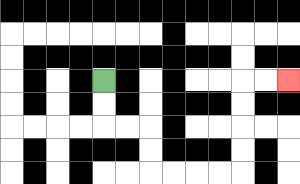{'start': '[4, 3]', 'end': '[12, 3]', 'path_directions': 'D,D,R,R,D,D,R,R,R,R,U,U,U,U,R,R', 'path_coordinates': '[[4, 3], [4, 4], [4, 5], [5, 5], [6, 5], [6, 6], [6, 7], [7, 7], [8, 7], [9, 7], [10, 7], [10, 6], [10, 5], [10, 4], [10, 3], [11, 3], [12, 3]]'}